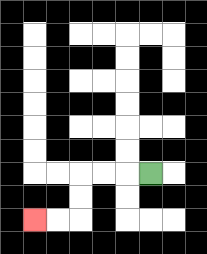{'start': '[6, 7]', 'end': '[1, 9]', 'path_directions': 'L,L,L,D,D,L,L', 'path_coordinates': '[[6, 7], [5, 7], [4, 7], [3, 7], [3, 8], [3, 9], [2, 9], [1, 9]]'}